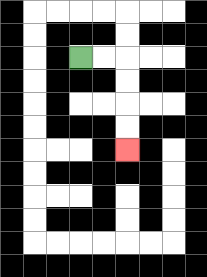{'start': '[3, 2]', 'end': '[5, 6]', 'path_directions': 'R,R,D,D,D,D', 'path_coordinates': '[[3, 2], [4, 2], [5, 2], [5, 3], [5, 4], [5, 5], [5, 6]]'}